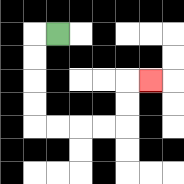{'start': '[2, 1]', 'end': '[6, 3]', 'path_directions': 'L,D,D,D,D,R,R,R,R,U,U,R', 'path_coordinates': '[[2, 1], [1, 1], [1, 2], [1, 3], [1, 4], [1, 5], [2, 5], [3, 5], [4, 5], [5, 5], [5, 4], [5, 3], [6, 3]]'}